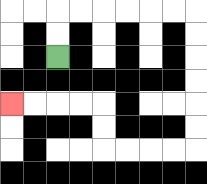{'start': '[2, 2]', 'end': '[0, 4]', 'path_directions': 'U,U,R,R,R,R,R,R,D,D,D,D,D,D,L,L,L,L,U,U,L,L,L,L', 'path_coordinates': '[[2, 2], [2, 1], [2, 0], [3, 0], [4, 0], [5, 0], [6, 0], [7, 0], [8, 0], [8, 1], [8, 2], [8, 3], [8, 4], [8, 5], [8, 6], [7, 6], [6, 6], [5, 6], [4, 6], [4, 5], [4, 4], [3, 4], [2, 4], [1, 4], [0, 4]]'}